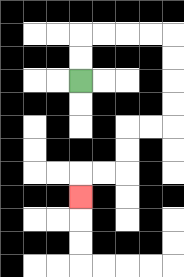{'start': '[3, 3]', 'end': '[3, 8]', 'path_directions': 'U,U,R,R,R,R,D,D,D,D,L,L,D,D,L,L,D', 'path_coordinates': '[[3, 3], [3, 2], [3, 1], [4, 1], [5, 1], [6, 1], [7, 1], [7, 2], [7, 3], [7, 4], [7, 5], [6, 5], [5, 5], [5, 6], [5, 7], [4, 7], [3, 7], [3, 8]]'}